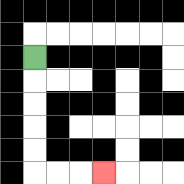{'start': '[1, 2]', 'end': '[4, 7]', 'path_directions': 'D,D,D,D,D,R,R,R', 'path_coordinates': '[[1, 2], [1, 3], [1, 4], [1, 5], [1, 6], [1, 7], [2, 7], [3, 7], [4, 7]]'}